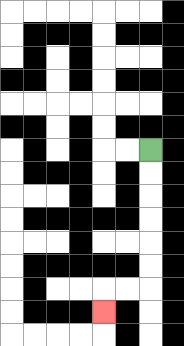{'start': '[6, 6]', 'end': '[4, 13]', 'path_directions': 'D,D,D,D,D,D,L,L,D', 'path_coordinates': '[[6, 6], [6, 7], [6, 8], [6, 9], [6, 10], [6, 11], [6, 12], [5, 12], [4, 12], [4, 13]]'}